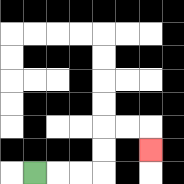{'start': '[1, 7]', 'end': '[6, 6]', 'path_directions': 'R,R,R,U,U,R,R,D', 'path_coordinates': '[[1, 7], [2, 7], [3, 7], [4, 7], [4, 6], [4, 5], [5, 5], [6, 5], [6, 6]]'}